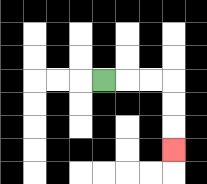{'start': '[4, 3]', 'end': '[7, 6]', 'path_directions': 'R,R,R,D,D,D', 'path_coordinates': '[[4, 3], [5, 3], [6, 3], [7, 3], [7, 4], [7, 5], [7, 6]]'}